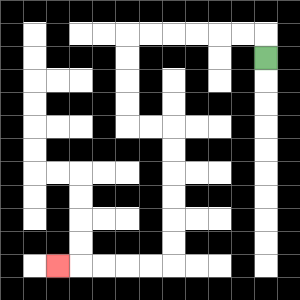{'start': '[11, 2]', 'end': '[2, 11]', 'path_directions': 'U,L,L,L,L,L,L,D,D,D,D,R,R,D,D,D,D,D,D,L,L,L,L,L', 'path_coordinates': '[[11, 2], [11, 1], [10, 1], [9, 1], [8, 1], [7, 1], [6, 1], [5, 1], [5, 2], [5, 3], [5, 4], [5, 5], [6, 5], [7, 5], [7, 6], [7, 7], [7, 8], [7, 9], [7, 10], [7, 11], [6, 11], [5, 11], [4, 11], [3, 11], [2, 11]]'}